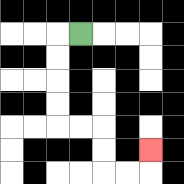{'start': '[3, 1]', 'end': '[6, 6]', 'path_directions': 'L,D,D,D,D,R,R,D,D,R,R,U', 'path_coordinates': '[[3, 1], [2, 1], [2, 2], [2, 3], [2, 4], [2, 5], [3, 5], [4, 5], [4, 6], [4, 7], [5, 7], [6, 7], [6, 6]]'}